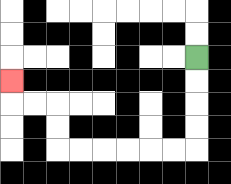{'start': '[8, 2]', 'end': '[0, 3]', 'path_directions': 'D,D,D,D,L,L,L,L,L,L,U,U,L,L,U', 'path_coordinates': '[[8, 2], [8, 3], [8, 4], [8, 5], [8, 6], [7, 6], [6, 6], [5, 6], [4, 6], [3, 6], [2, 6], [2, 5], [2, 4], [1, 4], [0, 4], [0, 3]]'}